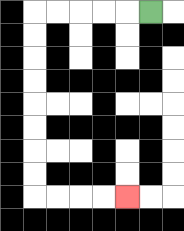{'start': '[6, 0]', 'end': '[5, 8]', 'path_directions': 'L,L,L,L,L,D,D,D,D,D,D,D,D,R,R,R,R', 'path_coordinates': '[[6, 0], [5, 0], [4, 0], [3, 0], [2, 0], [1, 0], [1, 1], [1, 2], [1, 3], [1, 4], [1, 5], [1, 6], [1, 7], [1, 8], [2, 8], [3, 8], [4, 8], [5, 8]]'}